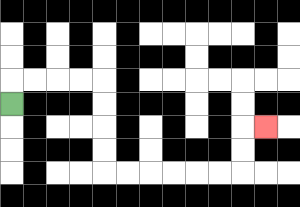{'start': '[0, 4]', 'end': '[11, 5]', 'path_directions': 'U,R,R,R,R,D,D,D,D,R,R,R,R,R,R,U,U,R', 'path_coordinates': '[[0, 4], [0, 3], [1, 3], [2, 3], [3, 3], [4, 3], [4, 4], [4, 5], [4, 6], [4, 7], [5, 7], [6, 7], [7, 7], [8, 7], [9, 7], [10, 7], [10, 6], [10, 5], [11, 5]]'}